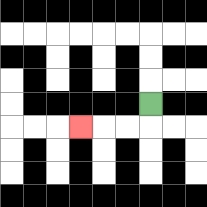{'start': '[6, 4]', 'end': '[3, 5]', 'path_directions': 'D,L,L,L', 'path_coordinates': '[[6, 4], [6, 5], [5, 5], [4, 5], [3, 5]]'}